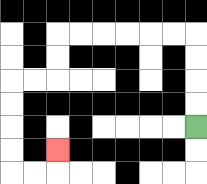{'start': '[8, 5]', 'end': '[2, 6]', 'path_directions': 'U,U,U,U,L,L,L,L,L,L,D,D,L,L,D,D,D,D,R,R,U', 'path_coordinates': '[[8, 5], [8, 4], [8, 3], [8, 2], [8, 1], [7, 1], [6, 1], [5, 1], [4, 1], [3, 1], [2, 1], [2, 2], [2, 3], [1, 3], [0, 3], [0, 4], [0, 5], [0, 6], [0, 7], [1, 7], [2, 7], [2, 6]]'}